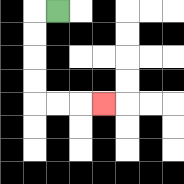{'start': '[2, 0]', 'end': '[4, 4]', 'path_directions': 'L,D,D,D,D,R,R,R', 'path_coordinates': '[[2, 0], [1, 0], [1, 1], [1, 2], [1, 3], [1, 4], [2, 4], [3, 4], [4, 4]]'}